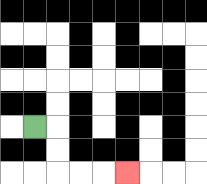{'start': '[1, 5]', 'end': '[5, 7]', 'path_directions': 'R,D,D,R,R,R', 'path_coordinates': '[[1, 5], [2, 5], [2, 6], [2, 7], [3, 7], [4, 7], [5, 7]]'}